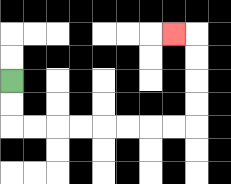{'start': '[0, 3]', 'end': '[7, 1]', 'path_directions': 'D,D,R,R,R,R,R,R,R,R,U,U,U,U,L', 'path_coordinates': '[[0, 3], [0, 4], [0, 5], [1, 5], [2, 5], [3, 5], [4, 5], [5, 5], [6, 5], [7, 5], [8, 5], [8, 4], [8, 3], [8, 2], [8, 1], [7, 1]]'}